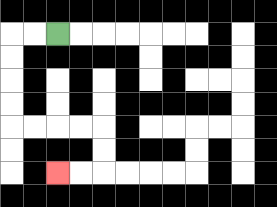{'start': '[2, 1]', 'end': '[2, 7]', 'path_directions': 'L,L,D,D,D,D,R,R,R,R,D,D,L,L', 'path_coordinates': '[[2, 1], [1, 1], [0, 1], [0, 2], [0, 3], [0, 4], [0, 5], [1, 5], [2, 5], [3, 5], [4, 5], [4, 6], [4, 7], [3, 7], [2, 7]]'}